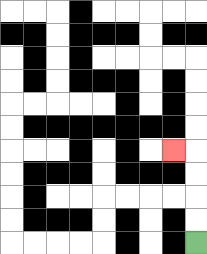{'start': '[8, 10]', 'end': '[7, 6]', 'path_directions': 'U,U,U,U,L', 'path_coordinates': '[[8, 10], [8, 9], [8, 8], [8, 7], [8, 6], [7, 6]]'}